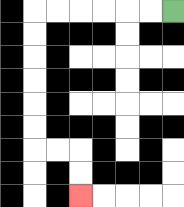{'start': '[7, 0]', 'end': '[3, 8]', 'path_directions': 'L,L,L,L,L,L,D,D,D,D,D,D,R,R,D,D', 'path_coordinates': '[[7, 0], [6, 0], [5, 0], [4, 0], [3, 0], [2, 0], [1, 0], [1, 1], [1, 2], [1, 3], [1, 4], [1, 5], [1, 6], [2, 6], [3, 6], [3, 7], [3, 8]]'}